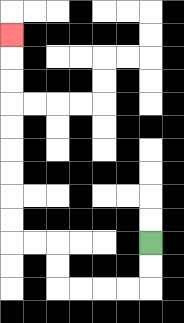{'start': '[6, 10]', 'end': '[0, 1]', 'path_directions': 'D,D,L,L,L,L,U,U,L,L,U,U,U,U,U,U,U,U,U', 'path_coordinates': '[[6, 10], [6, 11], [6, 12], [5, 12], [4, 12], [3, 12], [2, 12], [2, 11], [2, 10], [1, 10], [0, 10], [0, 9], [0, 8], [0, 7], [0, 6], [0, 5], [0, 4], [0, 3], [0, 2], [0, 1]]'}